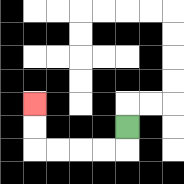{'start': '[5, 5]', 'end': '[1, 4]', 'path_directions': 'D,L,L,L,L,U,U', 'path_coordinates': '[[5, 5], [5, 6], [4, 6], [3, 6], [2, 6], [1, 6], [1, 5], [1, 4]]'}